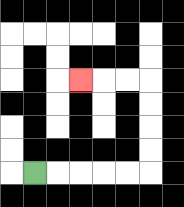{'start': '[1, 7]', 'end': '[3, 3]', 'path_directions': 'R,R,R,R,R,U,U,U,U,L,L,L', 'path_coordinates': '[[1, 7], [2, 7], [3, 7], [4, 7], [5, 7], [6, 7], [6, 6], [6, 5], [6, 4], [6, 3], [5, 3], [4, 3], [3, 3]]'}